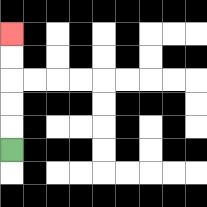{'start': '[0, 6]', 'end': '[0, 1]', 'path_directions': 'U,U,U,U,U', 'path_coordinates': '[[0, 6], [0, 5], [0, 4], [0, 3], [0, 2], [0, 1]]'}